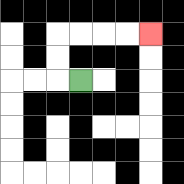{'start': '[3, 3]', 'end': '[6, 1]', 'path_directions': 'L,U,U,R,R,R,R', 'path_coordinates': '[[3, 3], [2, 3], [2, 2], [2, 1], [3, 1], [4, 1], [5, 1], [6, 1]]'}